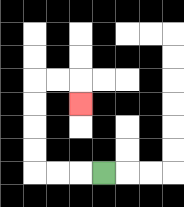{'start': '[4, 7]', 'end': '[3, 4]', 'path_directions': 'L,L,L,U,U,U,U,R,R,D', 'path_coordinates': '[[4, 7], [3, 7], [2, 7], [1, 7], [1, 6], [1, 5], [1, 4], [1, 3], [2, 3], [3, 3], [3, 4]]'}